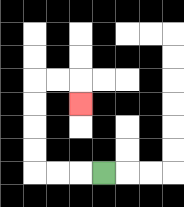{'start': '[4, 7]', 'end': '[3, 4]', 'path_directions': 'L,L,L,U,U,U,U,R,R,D', 'path_coordinates': '[[4, 7], [3, 7], [2, 7], [1, 7], [1, 6], [1, 5], [1, 4], [1, 3], [2, 3], [3, 3], [3, 4]]'}